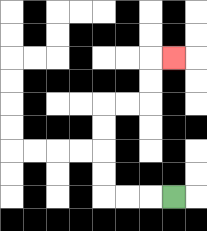{'start': '[7, 8]', 'end': '[7, 2]', 'path_directions': 'L,L,L,U,U,U,U,R,R,U,U,R', 'path_coordinates': '[[7, 8], [6, 8], [5, 8], [4, 8], [4, 7], [4, 6], [4, 5], [4, 4], [5, 4], [6, 4], [6, 3], [6, 2], [7, 2]]'}